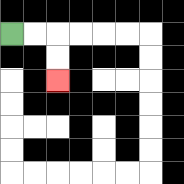{'start': '[0, 1]', 'end': '[2, 3]', 'path_directions': 'R,R,D,D', 'path_coordinates': '[[0, 1], [1, 1], [2, 1], [2, 2], [2, 3]]'}